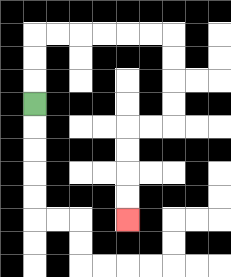{'start': '[1, 4]', 'end': '[5, 9]', 'path_directions': 'U,U,U,R,R,R,R,R,R,D,D,D,D,L,L,D,D,D,D', 'path_coordinates': '[[1, 4], [1, 3], [1, 2], [1, 1], [2, 1], [3, 1], [4, 1], [5, 1], [6, 1], [7, 1], [7, 2], [7, 3], [7, 4], [7, 5], [6, 5], [5, 5], [5, 6], [5, 7], [5, 8], [5, 9]]'}